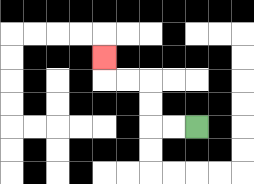{'start': '[8, 5]', 'end': '[4, 2]', 'path_directions': 'L,L,U,U,L,L,U', 'path_coordinates': '[[8, 5], [7, 5], [6, 5], [6, 4], [6, 3], [5, 3], [4, 3], [4, 2]]'}